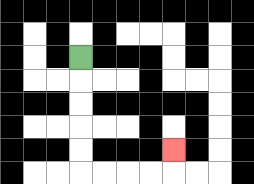{'start': '[3, 2]', 'end': '[7, 6]', 'path_directions': 'D,D,D,D,D,R,R,R,R,U', 'path_coordinates': '[[3, 2], [3, 3], [3, 4], [3, 5], [3, 6], [3, 7], [4, 7], [5, 7], [6, 7], [7, 7], [7, 6]]'}